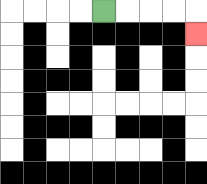{'start': '[4, 0]', 'end': '[8, 1]', 'path_directions': 'R,R,R,R,D', 'path_coordinates': '[[4, 0], [5, 0], [6, 0], [7, 0], [8, 0], [8, 1]]'}